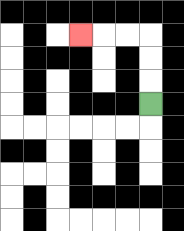{'start': '[6, 4]', 'end': '[3, 1]', 'path_directions': 'U,U,U,L,L,L', 'path_coordinates': '[[6, 4], [6, 3], [6, 2], [6, 1], [5, 1], [4, 1], [3, 1]]'}